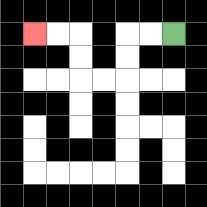{'start': '[7, 1]', 'end': '[1, 1]', 'path_directions': 'L,L,D,D,L,L,U,U,L,L', 'path_coordinates': '[[7, 1], [6, 1], [5, 1], [5, 2], [5, 3], [4, 3], [3, 3], [3, 2], [3, 1], [2, 1], [1, 1]]'}